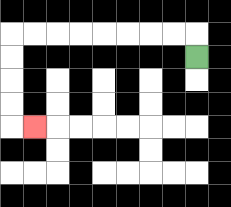{'start': '[8, 2]', 'end': '[1, 5]', 'path_directions': 'U,L,L,L,L,L,L,L,L,D,D,D,D,R', 'path_coordinates': '[[8, 2], [8, 1], [7, 1], [6, 1], [5, 1], [4, 1], [3, 1], [2, 1], [1, 1], [0, 1], [0, 2], [0, 3], [0, 4], [0, 5], [1, 5]]'}